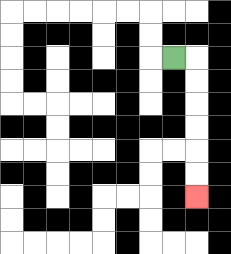{'start': '[7, 2]', 'end': '[8, 8]', 'path_directions': 'R,D,D,D,D,D,D', 'path_coordinates': '[[7, 2], [8, 2], [8, 3], [8, 4], [8, 5], [8, 6], [8, 7], [8, 8]]'}